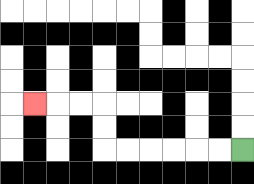{'start': '[10, 6]', 'end': '[1, 4]', 'path_directions': 'L,L,L,L,L,L,U,U,L,L,L', 'path_coordinates': '[[10, 6], [9, 6], [8, 6], [7, 6], [6, 6], [5, 6], [4, 6], [4, 5], [4, 4], [3, 4], [2, 4], [1, 4]]'}